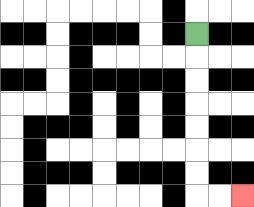{'start': '[8, 1]', 'end': '[10, 8]', 'path_directions': 'D,D,D,D,D,D,D,R,R', 'path_coordinates': '[[8, 1], [8, 2], [8, 3], [8, 4], [8, 5], [8, 6], [8, 7], [8, 8], [9, 8], [10, 8]]'}